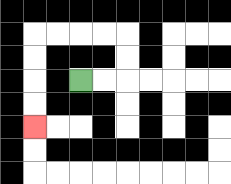{'start': '[3, 3]', 'end': '[1, 5]', 'path_directions': 'R,R,U,U,L,L,L,L,D,D,D,D', 'path_coordinates': '[[3, 3], [4, 3], [5, 3], [5, 2], [5, 1], [4, 1], [3, 1], [2, 1], [1, 1], [1, 2], [1, 3], [1, 4], [1, 5]]'}